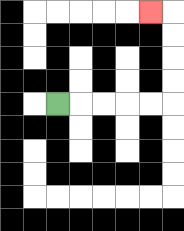{'start': '[2, 4]', 'end': '[6, 0]', 'path_directions': 'R,R,R,R,R,U,U,U,U,L', 'path_coordinates': '[[2, 4], [3, 4], [4, 4], [5, 4], [6, 4], [7, 4], [7, 3], [7, 2], [7, 1], [7, 0], [6, 0]]'}